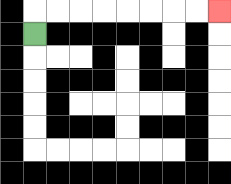{'start': '[1, 1]', 'end': '[9, 0]', 'path_directions': 'U,R,R,R,R,R,R,R,R', 'path_coordinates': '[[1, 1], [1, 0], [2, 0], [3, 0], [4, 0], [5, 0], [6, 0], [7, 0], [8, 0], [9, 0]]'}